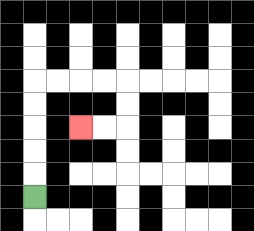{'start': '[1, 8]', 'end': '[3, 5]', 'path_directions': 'U,U,U,U,U,R,R,R,R,D,D,L,L', 'path_coordinates': '[[1, 8], [1, 7], [1, 6], [1, 5], [1, 4], [1, 3], [2, 3], [3, 3], [4, 3], [5, 3], [5, 4], [5, 5], [4, 5], [3, 5]]'}